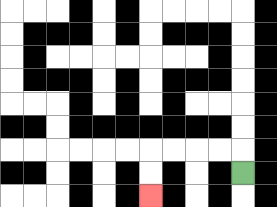{'start': '[10, 7]', 'end': '[6, 8]', 'path_directions': 'U,L,L,L,L,D,D', 'path_coordinates': '[[10, 7], [10, 6], [9, 6], [8, 6], [7, 6], [6, 6], [6, 7], [6, 8]]'}